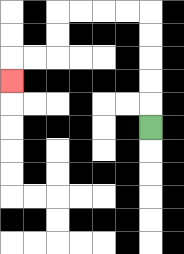{'start': '[6, 5]', 'end': '[0, 3]', 'path_directions': 'U,U,U,U,U,L,L,L,L,D,D,L,L,D', 'path_coordinates': '[[6, 5], [6, 4], [6, 3], [6, 2], [6, 1], [6, 0], [5, 0], [4, 0], [3, 0], [2, 0], [2, 1], [2, 2], [1, 2], [0, 2], [0, 3]]'}